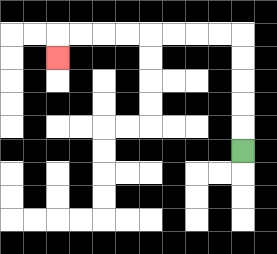{'start': '[10, 6]', 'end': '[2, 2]', 'path_directions': 'U,U,U,U,U,L,L,L,L,L,L,L,L,D', 'path_coordinates': '[[10, 6], [10, 5], [10, 4], [10, 3], [10, 2], [10, 1], [9, 1], [8, 1], [7, 1], [6, 1], [5, 1], [4, 1], [3, 1], [2, 1], [2, 2]]'}